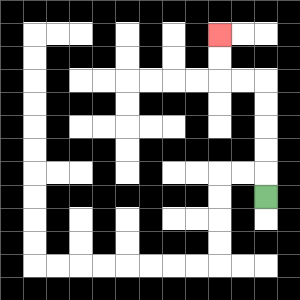{'start': '[11, 8]', 'end': '[9, 1]', 'path_directions': 'U,U,U,U,U,L,L,U,U', 'path_coordinates': '[[11, 8], [11, 7], [11, 6], [11, 5], [11, 4], [11, 3], [10, 3], [9, 3], [9, 2], [9, 1]]'}